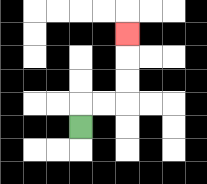{'start': '[3, 5]', 'end': '[5, 1]', 'path_directions': 'U,R,R,U,U,U', 'path_coordinates': '[[3, 5], [3, 4], [4, 4], [5, 4], [5, 3], [5, 2], [5, 1]]'}